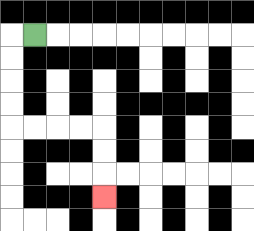{'start': '[1, 1]', 'end': '[4, 8]', 'path_directions': 'L,D,D,D,D,R,R,R,R,D,D,D', 'path_coordinates': '[[1, 1], [0, 1], [0, 2], [0, 3], [0, 4], [0, 5], [1, 5], [2, 5], [3, 5], [4, 5], [4, 6], [4, 7], [4, 8]]'}